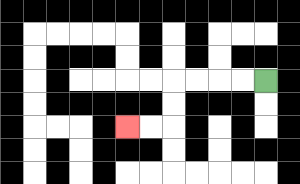{'start': '[11, 3]', 'end': '[5, 5]', 'path_directions': 'L,L,L,L,D,D,L,L', 'path_coordinates': '[[11, 3], [10, 3], [9, 3], [8, 3], [7, 3], [7, 4], [7, 5], [6, 5], [5, 5]]'}